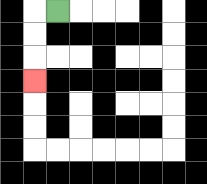{'start': '[2, 0]', 'end': '[1, 3]', 'path_directions': 'L,D,D,D', 'path_coordinates': '[[2, 0], [1, 0], [1, 1], [1, 2], [1, 3]]'}